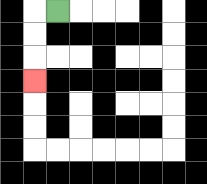{'start': '[2, 0]', 'end': '[1, 3]', 'path_directions': 'L,D,D,D', 'path_coordinates': '[[2, 0], [1, 0], [1, 1], [1, 2], [1, 3]]'}